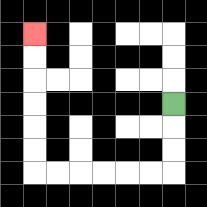{'start': '[7, 4]', 'end': '[1, 1]', 'path_directions': 'D,D,D,L,L,L,L,L,L,U,U,U,U,U,U', 'path_coordinates': '[[7, 4], [7, 5], [7, 6], [7, 7], [6, 7], [5, 7], [4, 7], [3, 7], [2, 7], [1, 7], [1, 6], [1, 5], [1, 4], [1, 3], [1, 2], [1, 1]]'}